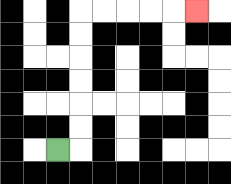{'start': '[2, 6]', 'end': '[8, 0]', 'path_directions': 'R,U,U,U,U,U,U,R,R,R,R,R', 'path_coordinates': '[[2, 6], [3, 6], [3, 5], [3, 4], [3, 3], [3, 2], [3, 1], [3, 0], [4, 0], [5, 0], [6, 0], [7, 0], [8, 0]]'}